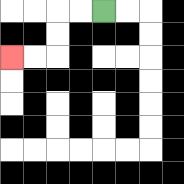{'start': '[4, 0]', 'end': '[0, 2]', 'path_directions': 'L,L,D,D,L,L', 'path_coordinates': '[[4, 0], [3, 0], [2, 0], [2, 1], [2, 2], [1, 2], [0, 2]]'}